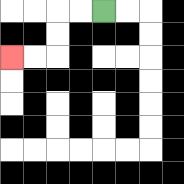{'start': '[4, 0]', 'end': '[0, 2]', 'path_directions': 'L,L,D,D,L,L', 'path_coordinates': '[[4, 0], [3, 0], [2, 0], [2, 1], [2, 2], [1, 2], [0, 2]]'}